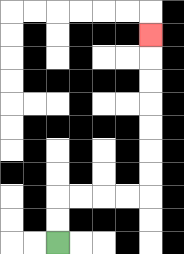{'start': '[2, 10]', 'end': '[6, 1]', 'path_directions': 'U,U,R,R,R,R,U,U,U,U,U,U,U', 'path_coordinates': '[[2, 10], [2, 9], [2, 8], [3, 8], [4, 8], [5, 8], [6, 8], [6, 7], [6, 6], [6, 5], [6, 4], [6, 3], [6, 2], [6, 1]]'}